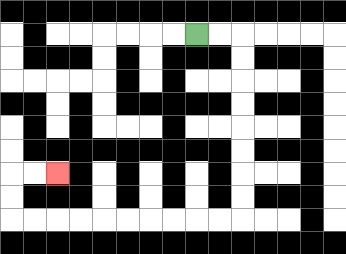{'start': '[8, 1]', 'end': '[2, 7]', 'path_directions': 'R,R,D,D,D,D,D,D,D,D,L,L,L,L,L,L,L,L,L,L,U,U,R,R', 'path_coordinates': '[[8, 1], [9, 1], [10, 1], [10, 2], [10, 3], [10, 4], [10, 5], [10, 6], [10, 7], [10, 8], [10, 9], [9, 9], [8, 9], [7, 9], [6, 9], [5, 9], [4, 9], [3, 9], [2, 9], [1, 9], [0, 9], [0, 8], [0, 7], [1, 7], [2, 7]]'}